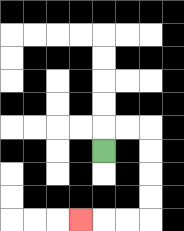{'start': '[4, 6]', 'end': '[3, 9]', 'path_directions': 'U,R,R,D,D,D,D,L,L,L', 'path_coordinates': '[[4, 6], [4, 5], [5, 5], [6, 5], [6, 6], [6, 7], [6, 8], [6, 9], [5, 9], [4, 9], [3, 9]]'}